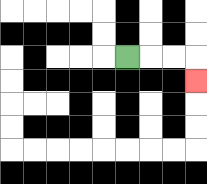{'start': '[5, 2]', 'end': '[8, 3]', 'path_directions': 'R,R,R,D', 'path_coordinates': '[[5, 2], [6, 2], [7, 2], [8, 2], [8, 3]]'}